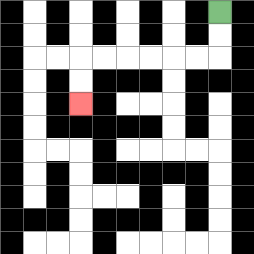{'start': '[9, 0]', 'end': '[3, 4]', 'path_directions': 'D,D,L,L,L,L,L,L,D,D', 'path_coordinates': '[[9, 0], [9, 1], [9, 2], [8, 2], [7, 2], [6, 2], [5, 2], [4, 2], [3, 2], [3, 3], [3, 4]]'}